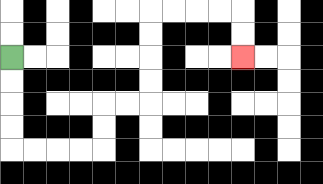{'start': '[0, 2]', 'end': '[10, 2]', 'path_directions': 'D,D,D,D,R,R,R,R,U,U,R,R,U,U,U,U,R,R,R,R,D,D', 'path_coordinates': '[[0, 2], [0, 3], [0, 4], [0, 5], [0, 6], [1, 6], [2, 6], [3, 6], [4, 6], [4, 5], [4, 4], [5, 4], [6, 4], [6, 3], [6, 2], [6, 1], [6, 0], [7, 0], [8, 0], [9, 0], [10, 0], [10, 1], [10, 2]]'}